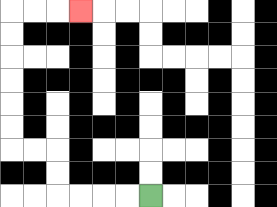{'start': '[6, 8]', 'end': '[3, 0]', 'path_directions': 'L,L,L,L,U,U,L,L,U,U,U,U,U,U,R,R,R', 'path_coordinates': '[[6, 8], [5, 8], [4, 8], [3, 8], [2, 8], [2, 7], [2, 6], [1, 6], [0, 6], [0, 5], [0, 4], [0, 3], [0, 2], [0, 1], [0, 0], [1, 0], [2, 0], [3, 0]]'}